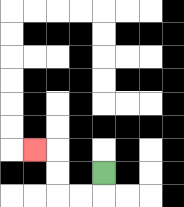{'start': '[4, 7]', 'end': '[1, 6]', 'path_directions': 'D,L,L,U,U,L', 'path_coordinates': '[[4, 7], [4, 8], [3, 8], [2, 8], [2, 7], [2, 6], [1, 6]]'}